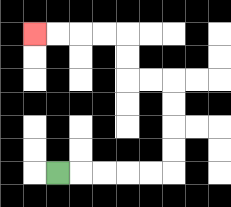{'start': '[2, 7]', 'end': '[1, 1]', 'path_directions': 'R,R,R,R,R,U,U,U,U,L,L,U,U,L,L,L,L', 'path_coordinates': '[[2, 7], [3, 7], [4, 7], [5, 7], [6, 7], [7, 7], [7, 6], [7, 5], [7, 4], [7, 3], [6, 3], [5, 3], [5, 2], [5, 1], [4, 1], [3, 1], [2, 1], [1, 1]]'}